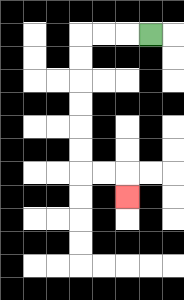{'start': '[6, 1]', 'end': '[5, 8]', 'path_directions': 'L,L,L,D,D,D,D,D,D,R,R,D', 'path_coordinates': '[[6, 1], [5, 1], [4, 1], [3, 1], [3, 2], [3, 3], [3, 4], [3, 5], [3, 6], [3, 7], [4, 7], [5, 7], [5, 8]]'}